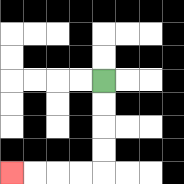{'start': '[4, 3]', 'end': '[0, 7]', 'path_directions': 'D,D,D,D,L,L,L,L', 'path_coordinates': '[[4, 3], [4, 4], [4, 5], [4, 6], [4, 7], [3, 7], [2, 7], [1, 7], [0, 7]]'}